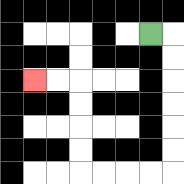{'start': '[6, 1]', 'end': '[1, 3]', 'path_directions': 'R,D,D,D,D,D,D,L,L,L,L,U,U,U,U,L,L', 'path_coordinates': '[[6, 1], [7, 1], [7, 2], [7, 3], [7, 4], [7, 5], [7, 6], [7, 7], [6, 7], [5, 7], [4, 7], [3, 7], [3, 6], [3, 5], [3, 4], [3, 3], [2, 3], [1, 3]]'}